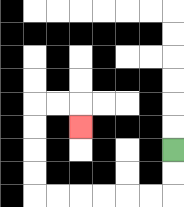{'start': '[7, 6]', 'end': '[3, 5]', 'path_directions': 'D,D,L,L,L,L,L,L,U,U,U,U,R,R,D', 'path_coordinates': '[[7, 6], [7, 7], [7, 8], [6, 8], [5, 8], [4, 8], [3, 8], [2, 8], [1, 8], [1, 7], [1, 6], [1, 5], [1, 4], [2, 4], [3, 4], [3, 5]]'}